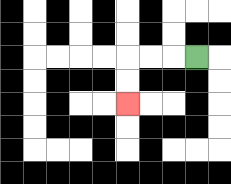{'start': '[8, 2]', 'end': '[5, 4]', 'path_directions': 'L,L,L,D,D', 'path_coordinates': '[[8, 2], [7, 2], [6, 2], [5, 2], [5, 3], [5, 4]]'}